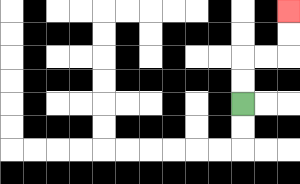{'start': '[10, 4]', 'end': '[12, 0]', 'path_directions': 'U,U,R,R,U,U', 'path_coordinates': '[[10, 4], [10, 3], [10, 2], [11, 2], [12, 2], [12, 1], [12, 0]]'}